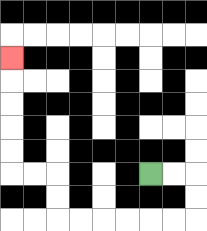{'start': '[6, 7]', 'end': '[0, 2]', 'path_directions': 'R,R,D,D,L,L,L,L,L,L,U,U,L,L,U,U,U,U,U', 'path_coordinates': '[[6, 7], [7, 7], [8, 7], [8, 8], [8, 9], [7, 9], [6, 9], [5, 9], [4, 9], [3, 9], [2, 9], [2, 8], [2, 7], [1, 7], [0, 7], [0, 6], [0, 5], [0, 4], [0, 3], [0, 2]]'}